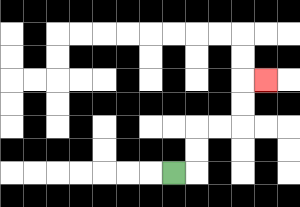{'start': '[7, 7]', 'end': '[11, 3]', 'path_directions': 'R,U,U,R,R,U,U,R', 'path_coordinates': '[[7, 7], [8, 7], [8, 6], [8, 5], [9, 5], [10, 5], [10, 4], [10, 3], [11, 3]]'}